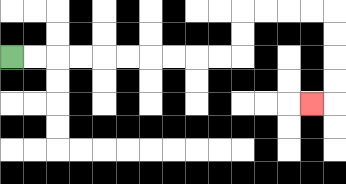{'start': '[0, 2]', 'end': '[13, 4]', 'path_directions': 'R,R,R,R,R,R,R,R,R,R,U,U,R,R,R,R,D,D,D,D,L', 'path_coordinates': '[[0, 2], [1, 2], [2, 2], [3, 2], [4, 2], [5, 2], [6, 2], [7, 2], [8, 2], [9, 2], [10, 2], [10, 1], [10, 0], [11, 0], [12, 0], [13, 0], [14, 0], [14, 1], [14, 2], [14, 3], [14, 4], [13, 4]]'}